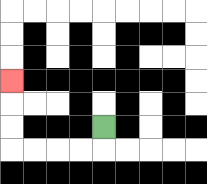{'start': '[4, 5]', 'end': '[0, 3]', 'path_directions': 'D,L,L,L,L,U,U,U', 'path_coordinates': '[[4, 5], [4, 6], [3, 6], [2, 6], [1, 6], [0, 6], [0, 5], [0, 4], [0, 3]]'}